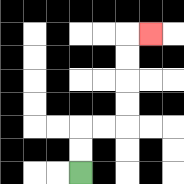{'start': '[3, 7]', 'end': '[6, 1]', 'path_directions': 'U,U,R,R,U,U,U,U,R', 'path_coordinates': '[[3, 7], [3, 6], [3, 5], [4, 5], [5, 5], [5, 4], [5, 3], [5, 2], [5, 1], [6, 1]]'}